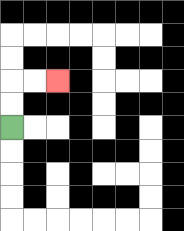{'start': '[0, 5]', 'end': '[2, 3]', 'path_directions': 'U,U,R,R', 'path_coordinates': '[[0, 5], [0, 4], [0, 3], [1, 3], [2, 3]]'}